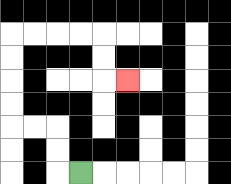{'start': '[3, 7]', 'end': '[5, 3]', 'path_directions': 'L,U,U,L,L,U,U,U,U,R,R,R,R,D,D,R', 'path_coordinates': '[[3, 7], [2, 7], [2, 6], [2, 5], [1, 5], [0, 5], [0, 4], [0, 3], [0, 2], [0, 1], [1, 1], [2, 1], [3, 1], [4, 1], [4, 2], [4, 3], [5, 3]]'}